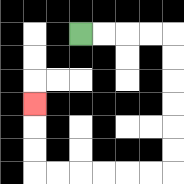{'start': '[3, 1]', 'end': '[1, 4]', 'path_directions': 'R,R,R,R,D,D,D,D,D,D,L,L,L,L,L,L,U,U,U', 'path_coordinates': '[[3, 1], [4, 1], [5, 1], [6, 1], [7, 1], [7, 2], [7, 3], [7, 4], [7, 5], [7, 6], [7, 7], [6, 7], [5, 7], [4, 7], [3, 7], [2, 7], [1, 7], [1, 6], [1, 5], [1, 4]]'}